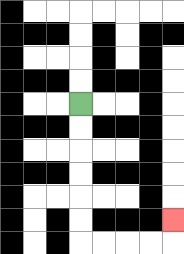{'start': '[3, 4]', 'end': '[7, 9]', 'path_directions': 'D,D,D,D,D,D,R,R,R,R,U', 'path_coordinates': '[[3, 4], [3, 5], [3, 6], [3, 7], [3, 8], [3, 9], [3, 10], [4, 10], [5, 10], [6, 10], [7, 10], [7, 9]]'}